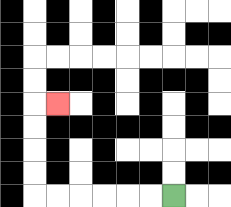{'start': '[7, 8]', 'end': '[2, 4]', 'path_directions': 'L,L,L,L,L,L,U,U,U,U,R', 'path_coordinates': '[[7, 8], [6, 8], [5, 8], [4, 8], [3, 8], [2, 8], [1, 8], [1, 7], [1, 6], [1, 5], [1, 4], [2, 4]]'}